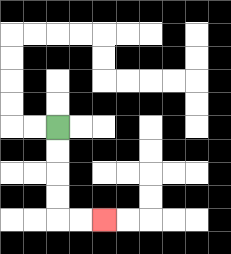{'start': '[2, 5]', 'end': '[4, 9]', 'path_directions': 'D,D,D,D,R,R', 'path_coordinates': '[[2, 5], [2, 6], [2, 7], [2, 8], [2, 9], [3, 9], [4, 9]]'}